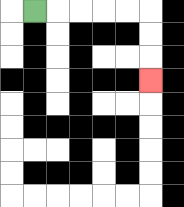{'start': '[1, 0]', 'end': '[6, 3]', 'path_directions': 'R,R,R,R,R,D,D,D', 'path_coordinates': '[[1, 0], [2, 0], [3, 0], [4, 0], [5, 0], [6, 0], [6, 1], [6, 2], [6, 3]]'}